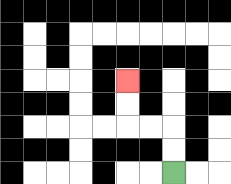{'start': '[7, 7]', 'end': '[5, 3]', 'path_directions': 'U,U,L,L,U,U', 'path_coordinates': '[[7, 7], [7, 6], [7, 5], [6, 5], [5, 5], [5, 4], [5, 3]]'}